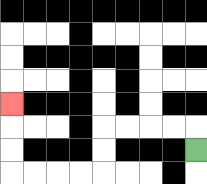{'start': '[8, 6]', 'end': '[0, 4]', 'path_directions': 'U,L,L,L,L,D,D,L,L,L,L,U,U,U', 'path_coordinates': '[[8, 6], [8, 5], [7, 5], [6, 5], [5, 5], [4, 5], [4, 6], [4, 7], [3, 7], [2, 7], [1, 7], [0, 7], [0, 6], [0, 5], [0, 4]]'}